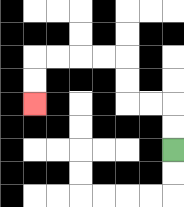{'start': '[7, 6]', 'end': '[1, 4]', 'path_directions': 'U,U,L,L,U,U,L,L,L,L,D,D', 'path_coordinates': '[[7, 6], [7, 5], [7, 4], [6, 4], [5, 4], [5, 3], [5, 2], [4, 2], [3, 2], [2, 2], [1, 2], [1, 3], [1, 4]]'}